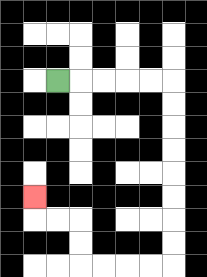{'start': '[2, 3]', 'end': '[1, 8]', 'path_directions': 'R,R,R,R,R,D,D,D,D,D,D,D,D,L,L,L,L,U,U,L,L,U', 'path_coordinates': '[[2, 3], [3, 3], [4, 3], [5, 3], [6, 3], [7, 3], [7, 4], [7, 5], [7, 6], [7, 7], [7, 8], [7, 9], [7, 10], [7, 11], [6, 11], [5, 11], [4, 11], [3, 11], [3, 10], [3, 9], [2, 9], [1, 9], [1, 8]]'}